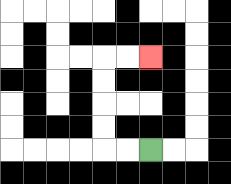{'start': '[6, 6]', 'end': '[6, 2]', 'path_directions': 'L,L,U,U,U,U,R,R', 'path_coordinates': '[[6, 6], [5, 6], [4, 6], [4, 5], [4, 4], [4, 3], [4, 2], [5, 2], [6, 2]]'}